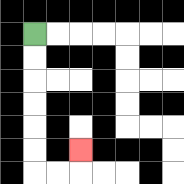{'start': '[1, 1]', 'end': '[3, 6]', 'path_directions': 'D,D,D,D,D,D,R,R,U', 'path_coordinates': '[[1, 1], [1, 2], [1, 3], [1, 4], [1, 5], [1, 6], [1, 7], [2, 7], [3, 7], [3, 6]]'}